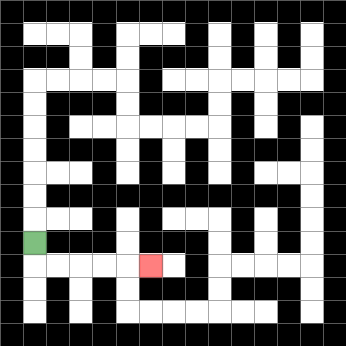{'start': '[1, 10]', 'end': '[6, 11]', 'path_directions': 'D,R,R,R,R,R', 'path_coordinates': '[[1, 10], [1, 11], [2, 11], [3, 11], [4, 11], [5, 11], [6, 11]]'}